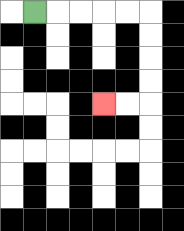{'start': '[1, 0]', 'end': '[4, 4]', 'path_directions': 'R,R,R,R,R,D,D,D,D,L,L', 'path_coordinates': '[[1, 0], [2, 0], [3, 0], [4, 0], [5, 0], [6, 0], [6, 1], [6, 2], [6, 3], [6, 4], [5, 4], [4, 4]]'}